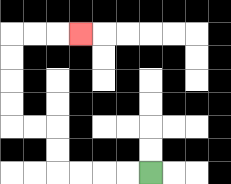{'start': '[6, 7]', 'end': '[3, 1]', 'path_directions': 'L,L,L,L,U,U,L,L,U,U,U,U,R,R,R', 'path_coordinates': '[[6, 7], [5, 7], [4, 7], [3, 7], [2, 7], [2, 6], [2, 5], [1, 5], [0, 5], [0, 4], [0, 3], [0, 2], [0, 1], [1, 1], [2, 1], [3, 1]]'}